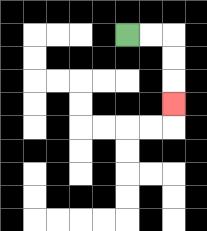{'start': '[5, 1]', 'end': '[7, 4]', 'path_directions': 'R,R,D,D,D', 'path_coordinates': '[[5, 1], [6, 1], [7, 1], [7, 2], [7, 3], [7, 4]]'}